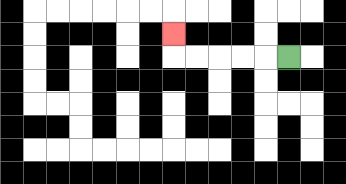{'start': '[12, 2]', 'end': '[7, 1]', 'path_directions': 'L,L,L,L,L,U', 'path_coordinates': '[[12, 2], [11, 2], [10, 2], [9, 2], [8, 2], [7, 2], [7, 1]]'}